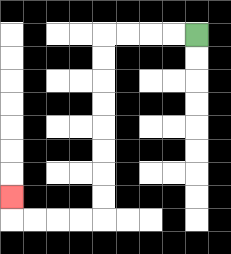{'start': '[8, 1]', 'end': '[0, 8]', 'path_directions': 'L,L,L,L,D,D,D,D,D,D,D,D,L,L,L,L,U', 'path_coordinates': '[[8, 1], [7, 1], [6, 1], [5, 1], [4, 1], [4, 2], [4, 3], [4, 4], [4, 5], [4, 6], [4, 7], [4, 8], [4, 9], [3, 9], [2, 9], [1, 9], [0, 9], [0, 8]]'}